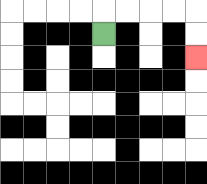{'start': '[4, 1]', 'end': '[8, 2]', 'path_directions': 'U,R,R,R,R,D,D', 'path_coordinates': '[[4, 1], [4, 0], [5, 0], [6, 0], [7, 0], [8, 0], [8, 1], [8, 2]]'}